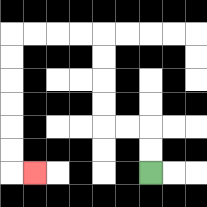{'start': '[6, 7]', 'end': '[1, 7]', 'path_directions': 'U,U,L,L,U,U,U,U,L,L,L,L,D,D,D,D,D,D,R', 'path_coordinates': '[[6, 7], [6, 6], [6, 5], [5, 5], [4, 5], [4, 4], [4, 3], [4, 2], [4, 1], [3, 1], [2, 1], [1, 1], [0, 1], [0, 2], [0, 3], [0, 4], [0, 5], [0, 6], [0, 7], [1, 7]]'}